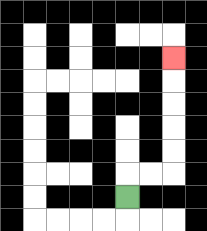{'start': '[5, 8]', 'end': '[7, 2]', 'path_directions': 'U,R,R,U,U,U,U,U', 'path_coordinates': '[[5, 8], [5, 7], [6, 7], [7, 7], [7, 6], [7, 5], [7, 4], [7, 3], [7, 2]]'}